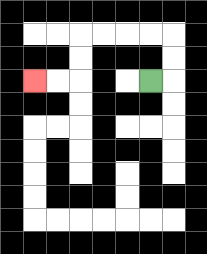{'start': '[6, 3]', 'end': '[1, 3]', 'path_directions': 'R,U,U,L,L,L,L,D,D,L,L', 'path_coordinates': '[[6, 3], [7, 3], [7, 2], [7, 1], [6, 1], [5, 1], [4, 1], [3, 1], [3, 2], [3, 3], [2, 3], [1, 3]]'}